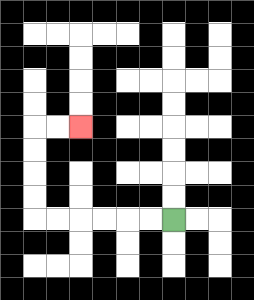{'start': '[7, 9]', 'end': '[3, 5]', 'path_directions': 'L,L,L,L,L,L,U,U,U,U,R,R', 'path_coordinates': '[[7, 9], [6, 9], [5, 9], [4, 9], [3, 9], [2, 9], [1, 9], [1, 8], [1, 7], [1, 6], [1, 5], [2, 5], [3, 5]]'}